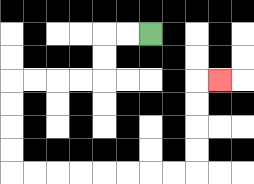{'start': '[6, 1]', 'end': '[9, 3]', 'path_directions': 'L,L,D,D,L,L,L,L,D,D,D,D,R,R,R,R,R,R,R,R,U,U,U,U,R', 'path_coordinates': '[[6, 1], [5, 1], [4, 1], [4, 2], [4, 3], [3, 3], [2, 3], [1, 3], [0, 3], [0, 4], [0, 5], [0, 6], [0, 7], [1, 7], [2, 7], [3, 7], [4, 7], [5, 7], [6, 7], [7, 7], [8, 7], [8, 6], [8, 5], [8, 4], [8, 3], [9, 3]]'}